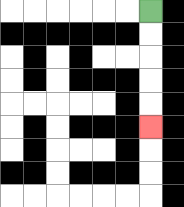{'start': '[6, 0]', 'end': '[6, 5]', 'path_directions': 'D,D,D,D,D', 'path_coordinates': '[[6, 0], [6, 1], [6, 2], [6, 3], [6, 4], [6, 5]]'}